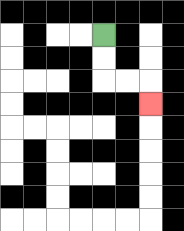{'start': '[4, 1]', 'end': '[6, 4]', 'path_directions': 'D,D,R,R,D', 'path_coordinates': '[[4, 1], [4, 2], [4, 3], [5, 3], [6, 3], [6, 4]]'}